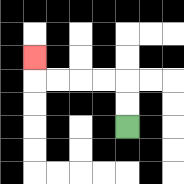{'start': '[5, 5]', 'end': '[1, 2]', 'path_directions': 'U,U,L,L,L,L,U', 'path_coordinates': '[[5, 5], [5, 4], [5, 3], [4, 3], [3, 3], [2, 3], [1, 3], [1, 2]]'}